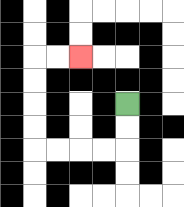{'start': '[5, 4]', 'end': '[3, 2]', 'path_directions': 'D,D,L,L,L,L,U,U,U,U,R,R', 'path_coordinates': '[[5, 4], [5, 5], [5, 6], [4, 6], [3, 6], [2, 6], [1, 6], [1, 5], [1, 4], [1, 3], [1, 2], [2, 2], [3, 2]]'}